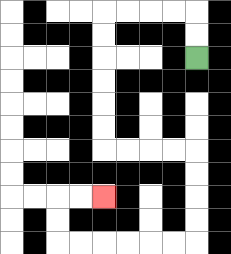{'start': '[8, 2]', 'end': '[4, 8]', 'path_directions': 'U,U,L,L,L,L,D,D,D,D,D,D,R,R,R,R,D,D,D,D,L,L,L,L,L,L,U,U,R,R', 'path_coordinates': '[[8, 2], [8, 1], [8, 0], [7, 0], [6, 0], [5, 0], [4, 0], [4, 1], [4, 2], [4, 3], [4, 4], [4, 5], [4, 6], [5, 6], [6, 6], [7, 6], [8, 6], [8, 7], [8, 8], [8, 9], [8, 10], [7, 10], [6, 10], [5, 10], [4, 10], [3, 10], [2, 10], [2, 9], [2, 8], [3, 8], [4, 8]]'}